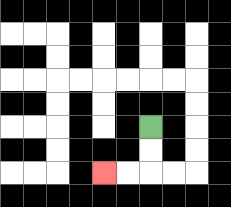{'start': '[6, 5]', 'end': '[4, 7]', 'path_directions': 'D,D,L,L', 'path_coordinates': '[[6, 5], [6, 6], [6, 7], [5, 7], [4, 7]]'}